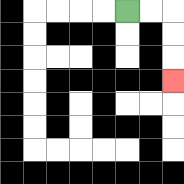{'start': '[5, 0]', 'end': '[7, 3]', 'path_directions': 'R,R,D,D,D', 'path_coordinates': '[[5, 0], [6, 0], [7, 0], [7, 1], [7, 2], [7, 3]]'}